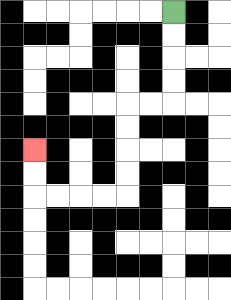{'start': '[7, 0]', 'end': '[1, 6]', 'path_directions': 'D,D,D,D,L,L,D,D,D,D,L,L,L,L,U,U', 'path_coordinates': '[[7, 0], [7, 1], [7, 2], [7, 3], [7, 4], [6, 4], [5, 4], [5, 5], [5, 6], [5, 7], [5, 8], [4, 8], [3, 8], [2, 8], [1, 8], [1, 7], [1, 6]]'}